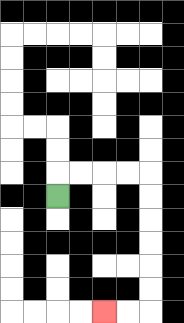{'start': '[2, 8]', 'end': '[4, 13]', 'path_directions': 'U,R,R,R,R,D,D,D,D,D,D,L,L', 'path_coordinates': '[[2, 8], [2, 7], [3, 7], [4, 7], [5, 7], [6, 7], [6, 8], [6, 9], [6, 10], [6, 11], [6, 12], [6, 13], [5, 13], [4, 13]]'}